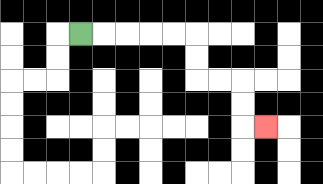{'start': '[3, 1]', 'end': '[11, 5]', 'path_directions': 'R,R,R,R,R,D,D,R,R,D,D,R', 'path_coordinates': '[[3, 1], [4, 1], [5, 1], [6, 1], [7, 1], [8, 1], [8, 2], [8, 3], [9, 3], [10, 3], [10, 4], [10, 5], [11, 5]]'}